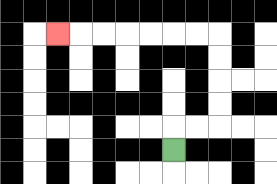{'start': '[7, 6]', 'end': '[2, 1]', 'path_directions': 'U,R,R,U,U,U,U,L,L,L,L,L,L,L', 'path_coordinates': '[[7, 6], [7, 5], [8, 5], [9, 5], [9, 4], [9, 3], [9, 2], [9, 1], [8, 1], [7, 1], [6, 1], [5, 1], [4, 1], [3, 1], [2, 1]]'}